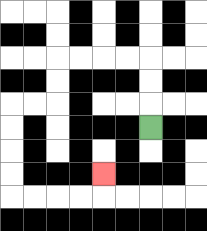{'start': '[6, 5]', 'end': '[4, 7]', 'path_directions': 'U,U,U,L,L,L,L,D,D,L,L,D,D,D,D,R,R,R,R,U', 'path_coordinates': '[[6, 5], [6, 4], [6, 3], [6, 2], [5, 2], [4, 2], [3, 2], [2, 2], [2, 3], [2, 4], [1, 4], [0, 4], [0, 5], [0, 6], [0, 7], [0, 8], [1, 8], [2, 8], [3, 8], [4, 8], [4, 7]]'}